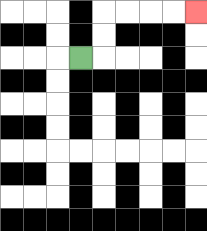{'start': '[3, 2]', 'end': '[8, 0]', 'path_directions': 'R,U,U,R,R,R,R', 'path_coordinates': '[[3, 2], [4, 2], [4, 1], [4, 0], [5, 0], [6, 0], [7, 0], [8, 0]]'}